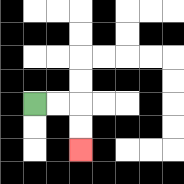{'start': '[1, 4]', 'end': '[3, 6]', 'path_directions': 'R,R,D,D', 'path_coordinates': '[[1, 4], [2, 4], [3, 4], [3, 5], [3, 6]]'}